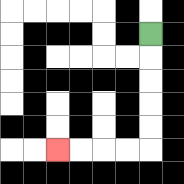{'start': '[6, 1]', 'end': '[2, 6]', 'path_directions': 'D,D,D,D,D,L,L,L,L', 'path_coordinates': '[[6, 1], [6, 2], [6, 3], [6, 4], [6, 5], [6, 6], [5, 6], [4, 6], [3, 6], [2, 6]]'}